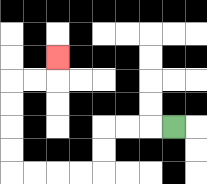{'start': '[7, 5]', 'end': '[2, 2]', 'path_directions': 'L,L,L,D,D,L,L,L,L,U,U,U,U,R,R,U', 'path_coordinates': '[[7, 5], [6, 5], [5, 5], [4, 5], [4, 6], [4, 7], [3, 7], [2, 7], [1, 7], [0, 7], [0, 6], [0, 5], [0, 4], [0, 3], [1, 3], [2, 3], [2, 2]]'}